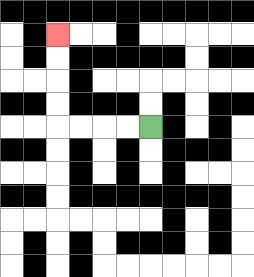{'start': '[6, 5]', 'end': '[2, 1]', 'path_directions': 'L,L,L,L,U,U,U,U', 'path_coordinates': '[[6, 5], [5, 5], [4, 5], [3, 5], [2, 5], [2, 4], [2, 3], [2, 2], [2, 1]]'}